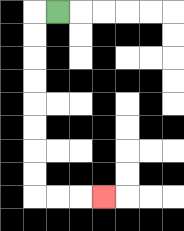{'start': '[2, 0]', 'end': '[4, 8]', 'path_directions': 'L,D,D,D,D,D,D,D,D,R,R,R', 'path_coordinates': '[[2, 0], [1, 0], [1, 1], [1, 2], [1, 3], [1, 4], [1, 5], [1, 6], [1, 7], [1, 8], [2, 8], [3, 8], [4, 8]]'}